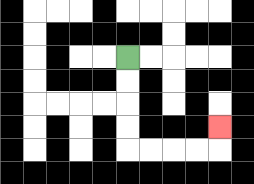{'start': '[5, 2]', 'end': '[9, 5]', 'path_directions': 'D,D,D,D,R,R,R,R,U', 'path_coordinates': '[[5, 2], [5, 3], [5, 4], [5, 5], [5, 6], [6, 6], [7, 6], [8, 6], [9, 6], [9, 5]]'}